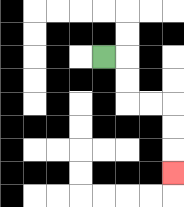{'start': '[4, 2]', 'end': '[7, 7]', 'path_directions': 'R,D,D,R,R,D,D,D', 'path_coordinates': '[[4, 2], [5, 2], [5, 3], [5, 4], [6, 4], [7, 4], [7, 5], [7, 6], [7, 7]]'}